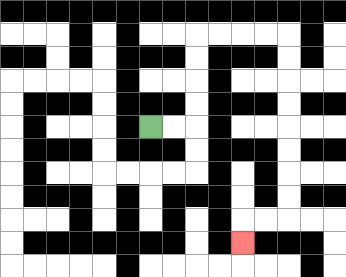{'start': '[6, 5]', 'end': '[10, 10]', 'path_directions': 'R,R,U,U,U,U,R,R,R,R,D,D,D,D,D,D,D,D,L,L,D', 'path_coordinates': '[[6, 5], [7, 5], [8, 5], [8, 4], [8, 3], [8, 2], [8, 1], [9, 1], [10, 1], [11, 1], [12, 1], [12, 2], [12, 3], [12, 4], [12, 5], [12, 6], [12, 7], [12, 8], [12, 9], [11, 9], [10, 9], [10, 10]]'}